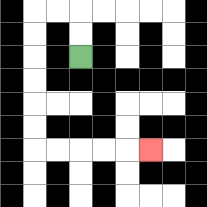{'start': '[3, 2]', 'end': '[6, 6]', 'path_directions': 'U,U,L,L,D,D,D,D,D,D,R,R,R,R,R', 'path_coordinates': '[[3, 2], [3, 1], [3, 0], [2, 0], [1, 0], [1, 1], [1, 2], [1, 3], [1, 4], [1, 5], [1, 6], [2, 6], [3, 6], [4, 6], [5, 6], [6, 6]]'}